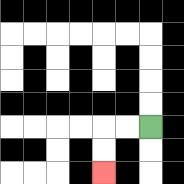{'start': '[6, 5]', 'end': '[4, 7]', 'path_directions': 'L,L,D,D', 'path_coordinates': '[[6, 5], [5, 5], [4, 5], [4, 6], [4, 7]]'}